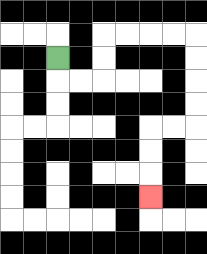{'start': '[2, 2]', 'end': '[6, 8]', 'path_directions': 'D,R,R,U,U,R,R,R,R,D,D,D,D,L,L,D,D,D', 'path_coordinates': '[[2, 2], [2, 3], [3, 3], [4, 3], [4, 2], [4, 1], [5, 1], [6, 1], [7, 1], [8, 1], [8, 2], [8, 3], [8, 4], [8, 5], [7, 5], [6, 5], [6, 6], [6, 7], [6, 8]]'}